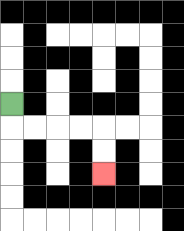{'start': '[0, 4]', 'end': '[4, 7]', 'path_directions': 'D,R,R,R,R,D,D', 'path_coordinates': '[[0, 4], [0, 5], [1, 5], [2, 5], [3, 5], [4, 5], [4, 6], [4, 7]]'}